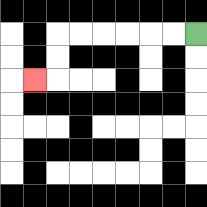{'start': '[8, 1]', 'end': '[1, 3]', 'path_directions': 'L,L,L,L,L,L,D,D,L', 'path_coordinates': '[[8, 1], [7, 1], [6, 1], [5, 1], [4, 1], [3, 1], [2, 1], [2, 2], [2, 3], [1, 3]]'}